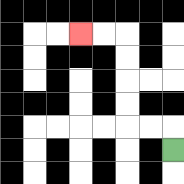{'start': '[7, 6]', 'end': '[3, 1]', 'path_directions': 'U,L,L,U,U,U,U,L,L', 'path_coordinates': '[[7, 6], [7, 5], [6, 5], [5, 5], [5, 4], [5, 3], [5, 2], [5, 1], [4, 1], [3, 1]]'}